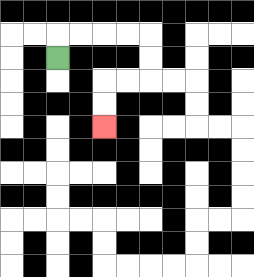{'start': '[2, 2]', 'end': '[4, 5]', 'path_directions': 'U,R,R,R,R,D,D,L,L,D,D', 'path_coordinates': '[[2, 2], [2, 1], [3, 1], [4, 1], [5, 1], [6, 1], [6, 2], [6, 3], [5, 3], [4, 3], [4, 4], [4, 5]]'}